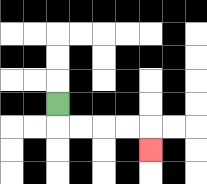{'start': '[2, 4]', 'end': '[6, 6]', 'path_directions': 'D,R,R,R,R,D', 'path_coordinates': '[[2, 4], [2, 5], [3, 5], [4, 5], [5, 5], [6, 5], [6, 6]]'}